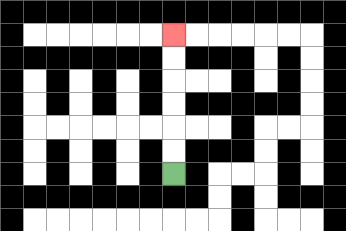{'start': '[7, 7]', 'end': '[7, 1]', 'path_directions': 'U,U,U,U,U,U', 'path_coordinates': '[[7, 7], [7, 6], [7, 5], [7, 4], [7, 3], [7, 2], [7, 1]]'}